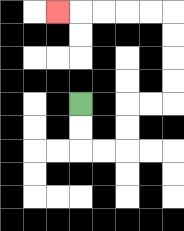{'start': '[3, 4]', 'end': '[2, 0]', 'path_directions': 'D,D,R,R,U,U,R,R,U,U,U,U,L,L,L,L,L', 'path_coordinates': '[[3, 4], [3, 5], [3, 6], [4, 6], [5, 6], [5, 5], [5, 4], [6, 4], [7, 4], [7, 3], [7, 2], [7, 1], [7, 0], [6, 0], [5, 0], [4, 0], [3, 0], [2, 0]]'}